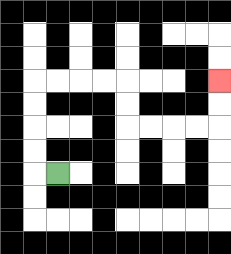{'start': '[2, 7]', 'end': '[9, 3]', 'path_directions': 'L,U,U,U,U,R,R,R,R,D,D,R,R,R,R,U,U', 'path_coordinates': '[[2, 7], [1, 7], [1, 6], [1, 5], [1, 4], [1, 3], [2, 3], [3, 3], [4, 3], [5, 3], [5, 4], [5, 5], [6, 5], [7, 5], [8, 5], [9, 5], [9, 4], [9, 3]]'}